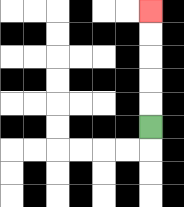{'start': '[6, 5]', 'end': '[6, 0]', 'path_directions': 'U,U,U,U,U', 'path_coordinates': '[[6, 5], [6, 4], [6, 3], [6, 2], [6, 1], [6, 0]]'}